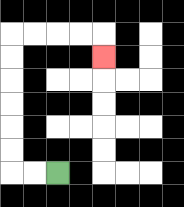{'start': '[2, 7]', 'end': '[4, 2]', 'path_directions': 'L,L,U,U,U,U,U,U,R,R,R,R,D', 'path_coordinates': '[[2, 7], [1, 7], [0, 7], [0, 6], [0, 5], [0, 4], [0, 3], [0, 2], [0, 1], [1, 1], [2, 1], [3, 1], [4, 1], [4, 2]]'}